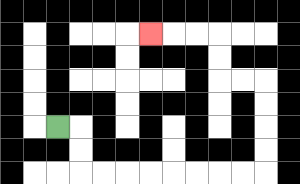{'start': '[2, 5]', 'end': '[6, 1]', 'path_directions': 'R,D,D,R,R,R,R,R,R,R,R,U,U,U,U,L,L,U,U,L,L,L', 'path_coordinates': '[[2, 5], [3, 5], [3, 6], [3, 7], [4, 7], [5, 7], [6, 7], [7, 7], [8, 7], [9, 7], [10, 7], [11, 7], [11, 6], [11, 5], [11, 4], [11, 3], [10, 3], [9, 3], [9, 2], [9, 1], [8, 1], [7, 1], [6, 1]]'}